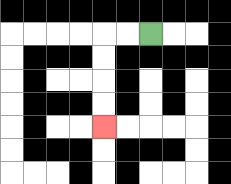{'start': '[6, 1]', 'end': '[4, 5]', 'path_directions': 'L,L,D,D,D,D', 'path_coordinates': '[[6, 1], [5, 1], [4, 1], [4, 2], [4, 3], [4, 4], [4, 5]]'}